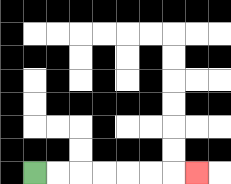{'start': '[1, 7]', 'end': '[8, 7]', 'path_directions': 'R,R,R,R,R,R,R', 'path_coordinates': '[[1, 7], [2, 7], [3, 7], [4, 7], [5, 7], [6, 7], [7, 7], [8, 7]]'}